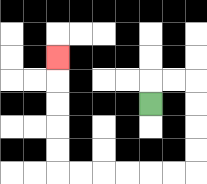{'start': '[6, 4]', 'end': '[2, 2]', 'path_directions': 'U,R,R,D,D,D,D,L,L,L,L,L,L,U,U,U,U,U', 'path_coordinates': '[[6, 4], [6, 3], [7, 3], [8, 3], [8, 4], [8, 5], [8, 6], [8, 7], [7, 7], [6, 7], [5, 7], [4, 7], [3, 7], [2, 7], [2, 6], [2, 5], [2, 4], [2, 3], [2, 2]]'}